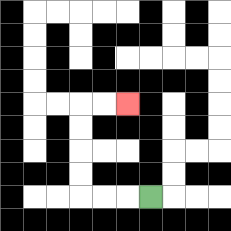{'start': '[6, 8]', 'end': '[5, 4]', 'path_directions': 'L,L,L,U,U,U,U,R,R', 'path_coordinates': '[[6, 8], [5, 8], [4, 8], [3, 8], [3, 7], [3, 6], [3, 5], [3, 4], [4, 4], [5, 4]]'}